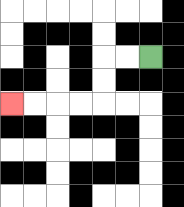{'start': '[6, 2]', 'end': '[0, 4]', 'path_directions': 'L,L,D,D,L,L,L,L', 'path_coordinates': '[[6, 2], [5, 2], [4, 2], [4, 3], [4, 4], [3, 4], [2, 4], [1, 4], [0, 4]]'}